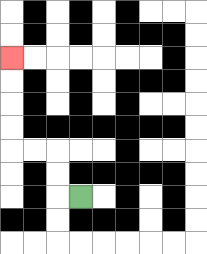{'start': '[3, 8]', 'end': '[0, 2]', 'path_directions': 'L,U,U,L,L,U,U,U,U', 'path_coordinates': '[[3, 8], [2, 8], [2, 7], [2, 6], [1, 6], [0, 6], [0, 5], [0, 4], [0, 3], [0, 2]]'}